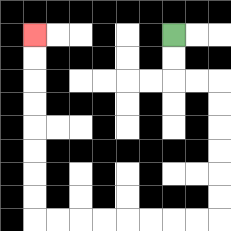{'start': '[7, 1]', 'end': '[1, 1]', 'path_directions': 'D,D,R,R,D,D,D,D,D,D,L,L,L,L,L,L,L,L,U,U,U,U,U,U,U,U', 'path_coordinates': '[[7, 1], [7, 2], [7, 3], [8, 3], [9, 3], [9, 4], [9, 5], [9, 6], [9, 7], [9, 8], [9, 9], [8, 9], [7, 9], [6, 9], [5, 9], [4, 9], [3, 9], [2, 9], [1, 9], [1, 8], [1, 7], [1, 6], [1, 5], [1, 4], [1, 3], [1, 2], [1, 1]]'}